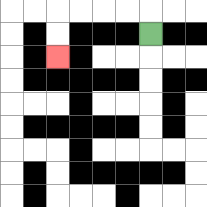{'start': '[6, 1]', 'end': '[2, 2]', 'path_directions': 'U,L,L,L,L,D,D', 'path_coordinates': '[[6, 1], [6, 0], [5, 0], [4, 0], [3, 0], [2, 0], [2, 1], [2, 2]]'}